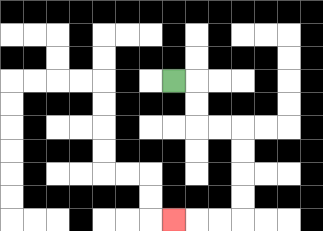{'start': '[7, 3]', 'end': '[7, 9]', 'path_directions': 'R,D,D,R,R,D,D,D,D,L,L,L', 'path_coordinates': '[[7, 3], [8, 3], [8, 4], [8, 5], [9, 5], [10, 5], [10, 6], [10, 7], [10, 8], [10, 9], [9, 9], [8, 9], [7, 9]]'}